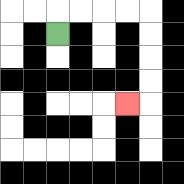{'start': '[2, 1]', 'end': '[5, 4]', 'path_directions': 'U,R,R,R,R,D,D,D,D,L', 'path_coordinates': '[[2, 1], [2, 0], [3, 0], [4, 0], [5, 0], [6, 0], [6, 1], [6, 2], [6, 3], [6, 4], [5, 4]]'}